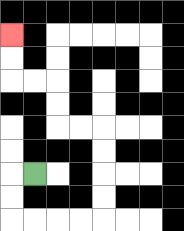{'start': '[1, 7]', 'end': '[0, 1]', 'path_directions': 'L,D,D,R,R,R,R,U,U,U,U,L,L,U,U,L,L,U,U', 'path_coordinates': '[[1, 7], [0, 7], [0, 8], [0, 9], [1, 9], [2, 9], [3, 9], [4, 9], [4, 8], [4, 7], [4, 6], [4, 5], [3, 5], [2, 5], [2, 4], [2, 3], [1, 3], [0, 3], [0, 2], [0, 1]]'}